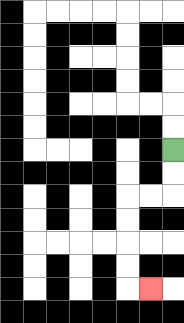{'start': '[7, 6]', 'end': '[6, 12]', 'path_directions': 'D,D,L,L,D,D,D,D,R', 'path_coordinates': '[[7, 6], [7, 7], [7, 8], [6, 8], [5, 8], [5, 9], [5, 10], [5, 11], [5, 12], [6, 12]]'}